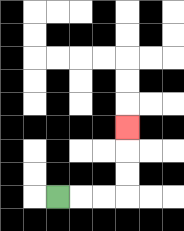{'start': '[2, 8]', 'end': '[5, 5]', 'path_directions': 'R,R,R,U,U,U', 'path_coordinates': '[[2, 8], [3, 8], [4, 8], [5, 8], [5, 7], [5, 6], [5, 5]]'}